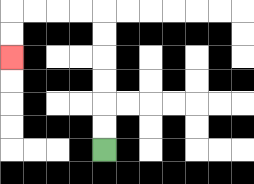{'start': '[4, 6]', 'end': '[0, 2]', 'path_directions': 'U,U,U,U,U,U,L,L,L,L,D,D', 'path_coordinates': '[[4, 6], [4, 5], [4, 4], [4, 3], [4, 2], [4, 1], [4, 0], [3, 0], [2, 0], [1, 0], [0, 0], [0, 1], [0, 2]]'}